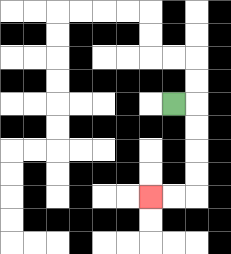{'start': '[7, 4]', 'end': '[6, 8]', 'path_directions': 'R,D,D,D,D,L,L', 'path_coordinates': '[[7, 4], [8, 4], [8, 5], [8, 6], [8, 7], [8, 8], [7, 8], [6, 8]]'}